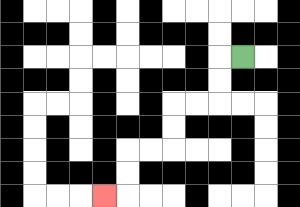{'start': '[10, 2]', 'end': '[4, 8]', 'path_directions': 'L,D,D,L,L,D,D,L,L,D,D,L', 'path_coordinates': '[[10, 2], [9, 2], [9, 3], [9, 4], [8, 4], [7, 4], [7, 5], [7, 6], [6, 6], [5, 6], [5, 7], [5, 8], [4, 8]]'}